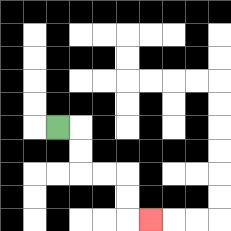{'start': '[2, 5]', 'end': '[6, 9]', 'path_directions': 'R,D,D,R,R,D,D,R', 'path_coordinates': '[[2, 5], [3, 5], [3, 6], [3, 7], [4, 7], [5, 7], [5, 8], [5, 9], [6, 9]]'}